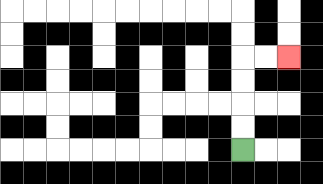{'start': '[10, 6]', 'end': '[12, 2]', 'path_directions': 'U,U,U,U,R,R', 'path_coordinates': '[[10, 6], [10, 5], [10, 4], [10, 3], [10, 2], [11, 2], [12, 2]]'}